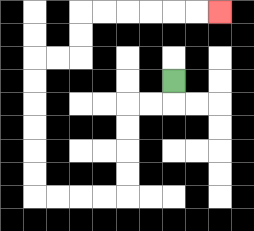{'start': '[7, 3]', 'end': '[9, 0]', 'path_directions': 'D,L,L,D,D,D,D,L,L,L,L,U,U,U,U,U,U,R,R,U,U,R,R,R,R,R,R', 'path_coordinates': '[[7, 3], [7, 4], [6, 4], [5, 4], [5, 5], [5, 6], [5, 7], [5, 8], [4, 8], [3, 8], [2, 8], [1, 8], [1, 7], [1, 6], [1, 5], [1, 4], [1, 3], [1, 2], [2, 2], [3, 2], [3, 1], [3, 0], [4, 0], [5, 0], [6, 0], [7, 0], [8, 0], [9, 0]]'}